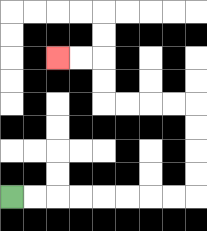{'start': '[0, 8]', 'end': '[2, 2]', 'path_directions': 'R,R,R,R,R,R,R,R,U,U,U,U,L,L,L,L,U,U,L,L', 'path_coordinates': '[[0, 8], [1, 8], [2, 8], [3, 8], [4, 8], [5, 8], [6, 8], [7, 8], [8, 8], [8, 7], [8, 6], [8, 5], [8, 4], [7, 4], [6, 4], [5, 4], [4, 4], [4, 3], [4, 2], [3, 2], [2, 2]]'}